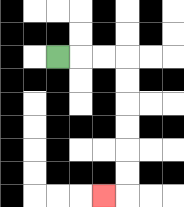{'start': '[2, 2]', 'end': '[4, 8]', 'path_directions': 'R,R,R,D,D,D,D,D,D,L', 'path_coordinates': '[[2, 2], [3, 2], [4, 2], [5, 2], [5, 3], [5, 4], [5, 5], [5, 6], [5, 7], [5, 8], [4, 8]]'}